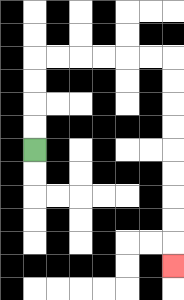{'start': '[1, 6]', 'end': '[7, 11]', 'path_directions': 'U,U,U,U,R,R,R,R,R,R,D,D,D,D,D,D,D,D,D', 'path_coordinates': '[[1, 6], [1, 5], [1, 4], [1, 3], [1, 2], [2, 2], [3, 2], [4, 2], [5, 2], [6, 2], [7, 2], [7, 3], [7, 4], [7, 5], [7, 6], [7, 7], [7, 8], [7, 9], [7, 10], [7, 11]]'}